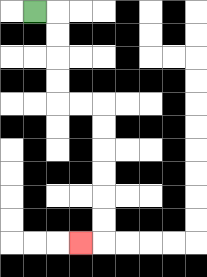{'start': '[1, 0]', 'end': '[3, 10]', 'path_directions': 'R,D,D,D,D,R,R,D,D,D,D,D,D,L', 'path_coordinates': '[[1, 0], [2, 0], [2, 1], [2, 2], [2, 3], [2, 4], [3, 4], [4, 4], [4, 5], [4, 6], [4, 7], [4, 8], [4, 9], [4, 10], [3, 10]]'}